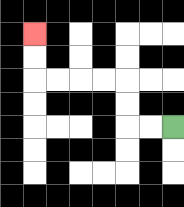{'start': '[7, 5]', 'end': '[1, 1]', 'path_directions': 'L,L,U,U,L,L,L,L,U,U', 'path_coordinates': '[[7, 5], [6, 5], [5, 5], [5, 4], [5, 3], [4, 3], [3, 3], [2, 3], [1, 3], [1, 2], [1, 1]]'}